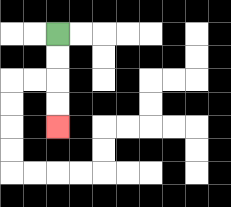{'start': '[2, 1]', 'end': '[2, 5]', 'path_directions': 'D,D,D,D', 'path_coordinates': '[[2, 1], [2, 2], [2, 3], [2, 4], [2, 5]]'}